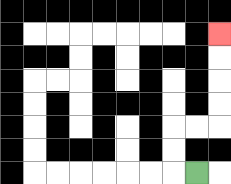{'start': '[8, 7]', 'end': '[9, 1]', 'path_directions': 'L,U,U,R,R,U,U,U,U', 'path_coordinates': '[[8, 7], [7, 7], [7, 6], [7, 5], [8, 5], [9, 5], [9, 4], [9, 3], [9, 2], [9, 1]]'}